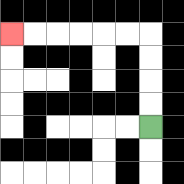{'start': '[6, 5]', 'end': '[0, 1]', 'path_directions': 'U,U,U,U,L,L,L,L,L,L', 'path_coordinates': '[[6, 5], [6, 4], [6, 3], [6, 2], [6, 1], [5, 1], [4, 1], [3, 1], [2, 1], [1, 1], [0, 1]]'}